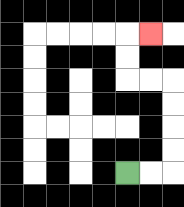{'start': '[5, 7]', 'end': '[6, 1]', 'path_directions': 'R,R,U,U,U,U,L,L,U,U,R', 'path_coordinates': '[[5, 7], [6, 7], [7, 7], [7, 6], [7, 5], [7, 4], [7, 3], [6, 3], [5, 3], [5, 2], [5, 1], [6, 1]]'}